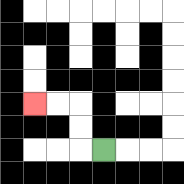{'start': '[4, 6]', 'end': '[1, 4]', 'path_directions': 'L,U,U,L,L', 'path_coordinates': '[[4, 6], [3, 6], [3, 5], [3, 4], [2, 4], [1, 4]]'}